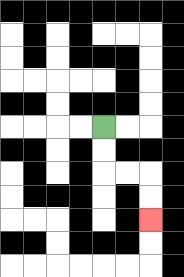{'start': '[4, 5]', 'end': '[6, 9]', 'path_directions': 'D,D,R,R,D,D', 'path_coordinates': '[[4, 5], [4, 6], [4, 7], [5, 7], [6, 7], [6, 8], [6, 9]]'}